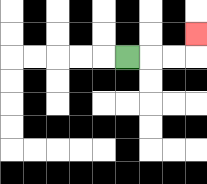{'start': '[5, 2]', 'end': '[8, 1]', 'path_directions': 'R,R,R,U', 'path_coordinates': '[[5, 2], [6, 2], [7, 2], [8, 2], [8, 1]]'}